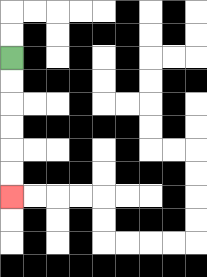{'start': '[0, 2]', 'end': '[0, 8]', 'path_directions': 'D,D,D,D,D,D', 'path_coordinates': '[[0, 2], [0, 3], [0, 4], [0, 5], [0, 6], [0, 7], [0, 8]]'}